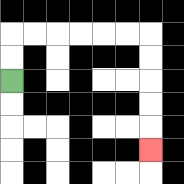{'start': '[0, 3]', 'end': '[6, 6]', 'path_directions': 'U,U,R,R,R,R,R,R,D,D,D,D,D', 'path_coordinates': '[[0, 3], [0, 2], [0, 1], [1, 1], [2, 1], [3, 1], [4, 1], [5, 1], [6, 1], [6, 2], [6, 3], [6, 4], [6, 5], [6, 6]]'}